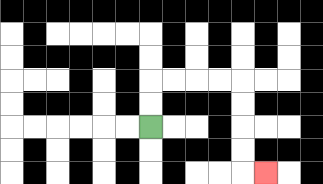{'start': '[6, 5]', 'end': '[11, 7]', 'path_directions': 'U,U,R,R,R,R,D,D,D,D,R', 'path_coordinates': '[[6, 5], [6, 4], [6, 3], [7, 3], [8, 3], [9, 3], [10, 3], [10, 4], [10, 5], [10, 6], [10, 7], [11, 7]]'}